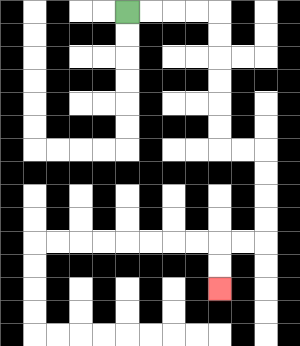{'start': '[5, 0]', 'end': '[9, 12]', 'path_directions': 'R,R,R,R,D,D,D,D,D,D,R,R,D,D,D,D,L,L,D,D', 'path_coordinates': '[[5, 0], [6, 0], [7, 0], [8, 0], [9, 0], [9, 1], [9, 2], [9, 3], [9, 4], [9, 5], [9, 6], [10, 6], [11, 6], [11, 7], [11, 8], [11, 9], [11, 10], [10, 10], [9, 10], [9, 11], [9, 12]]'}